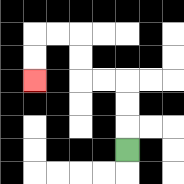{'start': '[5, 6]', 'end': '[1, 3]', 'path_directions': 'U,U,U,L,L,U,U,L,L,D,D', 'path_coordinates': '[[5, 6], [5, 5], [5, 4], [5, 3], [4, 3], [3, 3], [3, 2], [3, 1], [2, 1], [1, 1], [1, 2], [1, 3]]'}